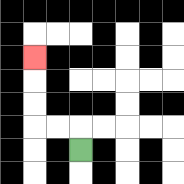{'start': '[3, 6]', 'end': '[1, 2]', 'path_directions': 'U,L,L,U,U,U', 'path_coordinates': '[[3, 6], [3, 5], [2, 5], [1, 5], [1, 4], [1, 3], [1, 2]]'}